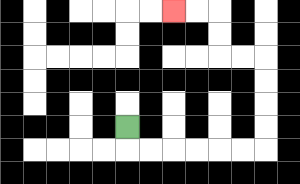{'start': '[5, 5]', 'end': '[7, 0]', 'path_directions': 'D,R,R,R,R,R,R,U,U,U,U,L,L,U,U,L,L', 'path_coordinates': '[[5, 5], [5, 6], [6, 6], [7, 6], [8, 6], [9, 6], [10, 6], [11, 6], [11, 5], [11, 4], [11, 3], [11, 2], [10, 2], [9, 2], [9, 1], [9, 0], [8, 0], [7, 0]]'}